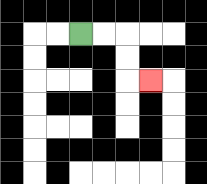{'start': '[3, 1]', 'end': '[6, 3]', 'path_directions': 'R,R,D,D,R', 'path_coordinates': '[[3, 1], [4, 1], [5, 1], [5, 2], [5, 3], [6, 3]]'}